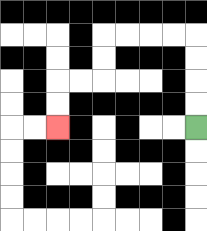{'start': '[8, 5]', 'end': '[2, 5]', 'path_directions': 'U,U,U,U,L,L,L,L,D,D,L,L,D,D', 'path_coordinates': '[[8, 5], [8, 4], [8, 3], [8, 2], [8, 1], [7, 1], [6, 1], [5, 1], [4, 1], [4, 2], [4, 3], [3, 3], [2, 3], [2, 4], [2, 5]]'}